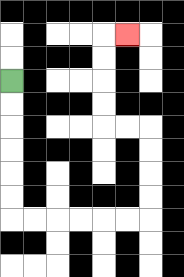{'start': '[0, 3]', 'end': '[5, 1]', 'path_directions': 'D,D,D,D,D,D,R,R,R,R,R,R,U,U,U,U,L,L,U,U,U,U,R', 'path_coordinates': '[[0, 3], [0, 4], [0, 5], [0, 6], [0, 7], [0, 8], [0, 9], [1, 9], [2, 9], [3, 9], [4, 9], [5, 9], [6, 9], [6, 8], [6, 7], [6, 6], [6, 5], [5, 5], [4, 5], [4, 4], [4, 3], [4, 2], [4, 1], [5, 1]]'}